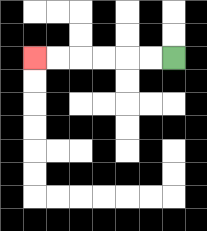{'start': '[7, 2]', 'end': '[1, 2]', 'path_directions': 'L,L,L,L,L,L', 'path_coordinates': '[[7, 2], [6, 2], [5, 2], [4, 2], [3, 2], [2, 2], [1, 2]]'}